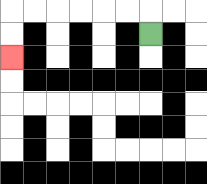{'start': '[6, 1]', 'end': '[0, 2]', 'path_directions': 'U,L,L,L,L,L,L,D,D', 'path_coordinates': '[[6, 1], [6, 0], [5, 0], [4, 0], [3, 0], [2, 0], [1, 0], [0, 0], [0, 1], [0, 2]]'}